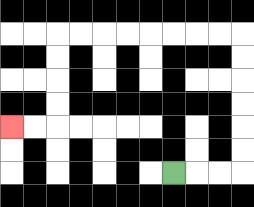{'start': '[7, 7]', 'end': '[0, 5]', 'path_directions': 'R,R,R,U,U,U,U,U,U,L,L,L,L,L,L,L,L,D,D,D,D,L,L', 'path_coordinates': '[[7, 7], [8, 7], [9, 7], [10, 7], [10, 6], [10, 5], [10, 4], [10, 3], [10, 2], [10, 1], [9, 1], [8, 1], [7, 1], [6, 1], [5, 1], [4, 1], [3, 1], [2, 1], [2, 2], [2, 3], [2, 4], [2, 5], [1, 5], [0, 5]]'}